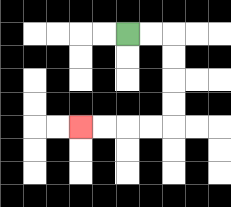{'start': '[5, 1]', 'end': '[3, 5]', 'path_directions': 'R,R,D,D,D,D,L,L,L,L', 'path_coordinates': '[[5, 1], [6, 1], [7, 1], [7, 2], [7, 3], [7, 4], [7, 5], [6, 5], [5, 5], [4, 5], [3, 5]]'}